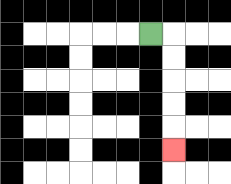{'start': '[6, 1]', 'end': '[7, 6]', 'path_directions': 'R,D,D,D,D,D', 'path_coordinates': '[[6, 1], [7, 1], [7, 2], [7, 3], [7, 4], [7, 5], [7, 6]]'}